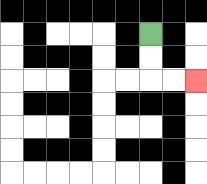{'start': '[6, 1]', 'end': '[8, 3]', 'path_directions': 'D,D,R,R', 'path_coordinates': '[[6, 1], [6, 2], [6, 3], [7, 3], [8, 3]]'}